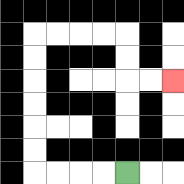{'start': '[5, 7]', 'end': '[7, 3]', 'path_directions': 'L,L,L,L,U,U,U,U,U,U,R,R,R,R,D,D,R,R', 'path_coordinates': '[[5, 7], [4, 7], [3, 7], [2, 7], [1, 7], [1, 6], [1, 5], [1, 4], [1, 3], [1, 2], [1, 1], [2, 1], [3, 1], [4, 1], [5, 1], [5, 2], [5, 3], [6, 3], [7, 3]]'}